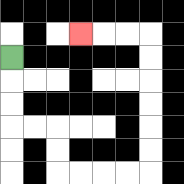{'start': '[0, 2]', 'end': '[3, 1]', 'path_directions': 'D,D,D,R,R,D,D,R,R,R,R,U,U,U,U,U,U,L,L,L', 'path_coordinates': '[[0, 2], [0, 3], [0, 4], [0, 5], [1, 5], [2, 5], [2, 6], [2, 7], [3, 7], [4, 7], [5, 7], [6, 7], [6, 6], [6, 5], [6, 4], [6, 3], [6, 2], [6, 1], [5, 1], [4, 1], [3, 1]]'}